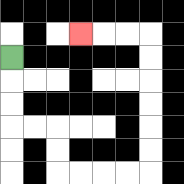{'start': '[0, 2]', 'end': '[3, 1]', 'path_directions': 'D,D,D,R,R,D,D,R,R,R,R,U,U,U,U,U,U,L,L,L', 'path_coordinates': '[[0, 2], [0, 3], [0, 4], [0, 5], [1, 5], [2, 5], [2, 6], [2, 7], [3, 7], [4, 7], [5, 7], [6, 7], [6, 6], [6, 5], [6, 4], [6, 3], [6, 2], [6, 1], [5, 1], [4, 1], [3, 1]]'}